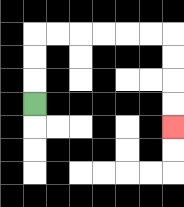{'start': '[1, 4]', 'end': '[7, 5]', 'path_directions': 'U,U,U,R,R,R,R,R,R,D,D,D,D', 'path_coordinates': '[[1, 4], [1, 3], [1, 2], [1, 1], [2, 1], [3, 1], [4, 1], [5, 1], [6, 1], [7, 1], [7, 2], [7, 3], [7, 4], [7, 5]]'}